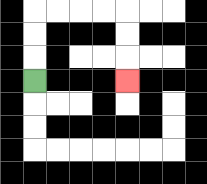{'start': '[1, 3]', 'end': '[5, 3]', 'path_directions': 'U,U,U,R,R,R,R,D,D,D', 'path_coordinates': '[[1, 3], [1, 2], [1, 1], [1, 0], [2, 0], [3, 0], [4, 0], [5, 0], [5, 1], [5, 2], [5, 3]]'}